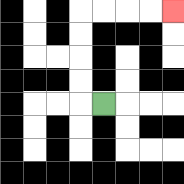{'start': '[4, 4]', 'end': '[7, 0]', 'path_directions': 'L,U,U,U,U,R,R,R,R', 'path_coordinates': '[[4, 4], [3, 4], [3, 3], [3, 2], [3, 1], [3, 0], [4, 0], [5, 0], [6, 0], [7, 0]]'}